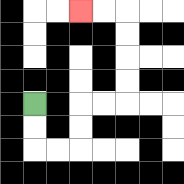{'start': '[1, 4]', 'end': '[3, 0]', 'path_directions': 'D,D,R,R,U,U,R,R,U,U,U,U,L,L', 'path_coordinates': '[[1, 4], [1, 5], [1, 6], [2, 6], [3, 6], [3, 5], [3, 4], [4, 4], [5, 4], [5, 3], [5, 2], [5, 1], [5, 0], [4, 0], [3, 0]]'}